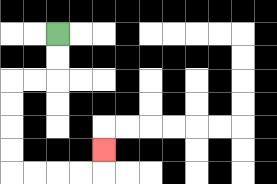{'start': '[2, 1]', 'end': '[4, 6]', 'path_directions': 'D,D,L,L,D,D,D,D,R,R,R,R,U', 'path_coordinates': '[[2, 1], [2, 2], [2, 3], [1, 3], [0, 3], [0, 4], [0, 5], [0, 6], [0, 7], [1, 7], [2, 7], [3, 7], [4, 7], [4, 6]]'}